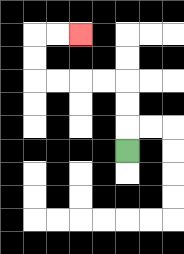{'start': '[5, 6]', 'end': '[3, 1]', 'path_directions': 'U,U,U,L,L,L,L,U,U,R,R', 'path_coordinates': '[[5, 6], [5, 5], [5, 4], [5, 3], [4, 3], [3, 3], [2, 3], [1, 3], [1, 2], [1, 1], [2, 1], [3, 1]]'}